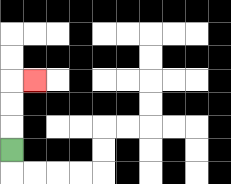{'start': '[0, 6]', 'end': '[1, 3]', 'path_directions': 'U,U,U,R', 'path_coordinates': '[[0, 6], [0, 5], [0, 4], [0, 3], [1, 3]]'}